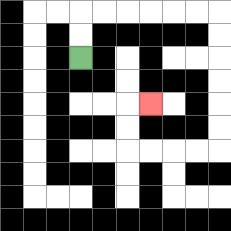{'start': '[3, 2]', 'end': '[6, 4]', 'path_directions': 'U,U,R,R,R,R,R,R,D,D,D,D,D,D,L,L,L,L,U,U,R', 'path_coordinates': '[[3, 2], [3, 1], [3, 0], [4, 0], [5, 0], [6, 0], [7, 0], [8, 0], [9, 0], [9, 1], [9, 2], [9, 3], [9, 4], [9, 5], [9, 6], [8, 6], [7, 6], [6, 6], [5, 6], [5, 5], [5, 4], [6, 4]]'}